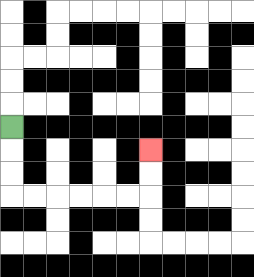{'start': '[0, 5]', 'end': '[6, 6]', 'path_directions': 'D,D,D,R,R,R,R,R,R,U,U', 'path_coordinates': '[[0, 5], [0, 6], [0, 7], [0, 8], [1, 8], [2, 8], [3, 8], [4, 8], [5, 8], [6, 8], [6, 7], [6, 6]]'}